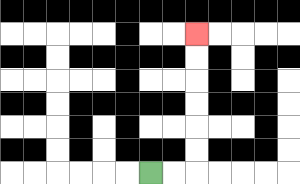{'start': '[6, 7]', 'end': '[8, 1]', 'path_directions': 'R,R,U,U,U,U,U,U', 'path_coordinates': '[[6, 7], [7, 7], [8, 7], [8, 6], [8, 5], [8, 4], [8, 3], [8, 2], [8, 1]]'}